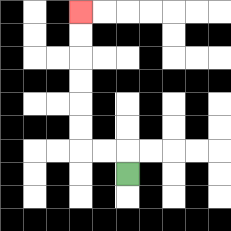{'start': '[5, 7]', 'end': '[3, 0]', 'path_directions': 'U,L,L,U,U,U,U,U,U', 'path_coordinates': '[[5, 7], [5, 6], [4, 6], [3, 6], [3, 5], [3, 4], [3, 3], [3, 2], [3, 1], [3, 0]]'}